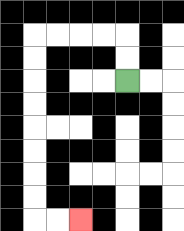{'start': '[5, 3]', 'end': '[3, 9]', 'path_directions': 'U,U,L,L,L,L,D,D,D,D,D,D,D,D,R,R', 'path_coordinates': '[[5, 3], [5, 2], [5, 1], [4, 1], [3, 1], [2, 1], [1, 1], [1, 2], [1, 3], [1, 4], [1, 5], [1, 6], [1, 7], [1, 8], [1, 9], [2, 9], [3, 9]]'}